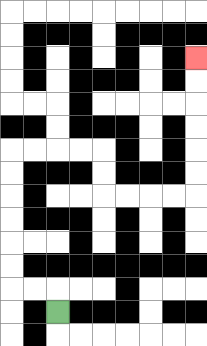{'start': '[2, 13]', 'end': '[8, 2]', 'path_directions': 'U,L,L,U,U,U,U,U,U,R,R,R,R,D,D,R,R,R,R,U,U,U,U,U,U', 'path_coordinates': '[[2, 13], [2, 12], [1, 12], [0, 12], [0, 11], [0, 10], [0, 9], [0, 8], [0, 7], [0, 6], [1, 6], [2, 6], [3, 6], [4, 6], [4, 7], [4, 8], [5, 8], [6, 8], [7, 8], [8, 8], [8, 7], [8, 6], [8, 5], [8, 4], [8, 3], [8, 2]]'}